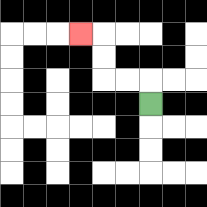{'start': '[6, 4]', 'end': '[3, 1]', 'path_directions': 'U,L,L,U,U,L', 'path_coordinates': '[[6, 4], [6, 3], [5, 3], [4, 3], [4, 2], [4, 1], [3, 1]]'}